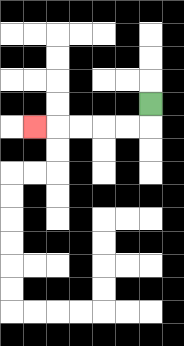{'start': '[6, 4]', 'end': '[1, 5]', 'path_directions': 'D,L,L,L,L,L', 'path_coordinates': '[[6, 4], [6, 5], [5, 5], [4, 5], [3, 5], [2, 5], [1, 5]]'}